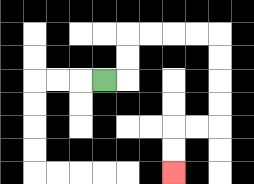{'start': '[4, 3]', 'end': '[7, 7]', 'path_directions': 'R,U,U,R,R,R,R,D,D,D,D,L,L,D,D', 'path_coordinates': '[[4, 3], [5, 3], [5, 2], [5, 1], [6, 1], [7, 1], [8, 1], [9, 1], [9, 2], [9, 3], [9, 4], [9, 5], [8, 5], [7, 5], [7, 6], [7, 7]]'}